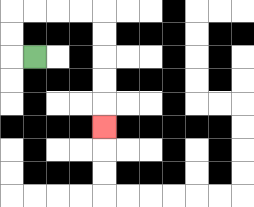{'start': '[1, 2]', 'end': '[4, 5]', 'path_directions': 'L,U,U,R,R,R,R,D,D,D,D,D', 'path_coordinates': '[[1, 2], [0, 2], [0, 1], [0, 0], [1, 0], [2, 0], [3, 0], [4, 0], [4, 1], [4, 2], [4, 3], [4, 4], [4, 5]]'}